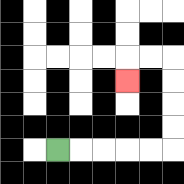{'start': '[2, 6]', 'end': '[5, 3]', 'path_directions': 'R,R,R,R,R,U,U,U,U,L,L,D', 'path_coordinates': '[[2, 6], [3, 6], [4, 6], [5, 6], [6, 6], [7, 6], [7, 5], [7, 4], [7, 3], [7, 2], [6, 2], [5, 2], [5, 3]]'}